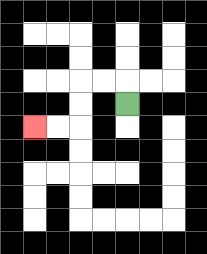{'start': '[5, 4]', 'end': '[1, 5]', 'path_directions': 'U,L,L,D,D,L,L', 'path_coordinates': '[[5, 4], [5, 3], [4, 3], [3, 3], [3, 4], [3, 5], [2, 5], [1, 5]]'}